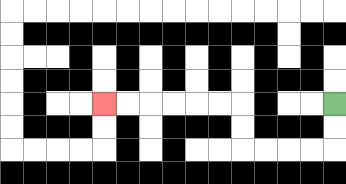{'start': '[14, 4]', 'end': '[4, 4]', 'path_directions': 'D,D,L,L,L,L,U,U,L,L,L,L,L,L', 'path_coordinates': '[[14, 4], [14, 5], [14, 6], [13, 6], [12, 6], [11, 6], [10, 6], [10, 5], [10, 4], [9, 4], [8, 4], [7, 4], [6, 4], [5, 4], [4, 4]]'}